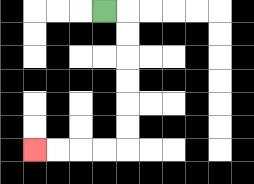{'start': '[4, 0]', 'end': '[1, 6]', 'path_directions': 'R,D,D,D,D,D,D,L,L,L,L', 'path_coordinates': '[[4, 0], [5, 0], [5, 1], [5, 2], [5, 3], [5, 4], [5, 5], [5, 6], [4, 6], [3, 6], [2, 6], [1, 6]]'}